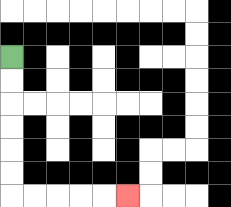{'start': '[0, 2]', 'end': '[5, 8]', 'path_directions': 'D,D,D,D,D,D,R,R,R,R,R', 'path_coordinates': '[[0, 2], [0, 3], [0, 4], [0, 5], [0, 6], [0, 7], [0, 8], [1, 8], [2, 8], [3, 8], [4, 8], [5, 8]]'}